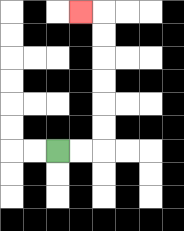{'start': '[2, 6]', 'end': '[3, 0]', 'path_directions': 'R,R,U,U,U,U,U,U,L', 'path_coordinates': '[[2, 6], [3, 6], [4, 6], [4, 5], [4, 4], [4, 3], [4, 2], [4, 1], [4, 0], [3, 0]]'}